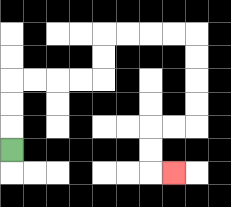{'start': '[0, 6]', 'end': '[7, 7]', 'path_directions': 'U,U,U,R,R,R,R,U,U,R,R,R,R,D,D,D,D,L,L,D,D,R', 'path_coordinates': '[[0, 6], [0, 5], [0, 4], [0, 3], [1, 3], [2, 3], [3, 3], [4, 3], [4, 2], [4, 1], [5, 1], [6, 1], [7, 1], [8, 1], [8, 2], [8, 3], [8, 4], [8, 5], [7, 5], [6, 5], [6, 6], [6, 7], [7, 7]]'}